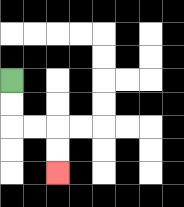{'start': '[0, 3]', 'end': '[2, 7]', 'path_directions': 'D,D,R,R,D,D', 'path_coordinates': '[[0, 3], [0, 4], [0, 5], [1, 5], [2, 5], [2, 6], [2, 7]]'}